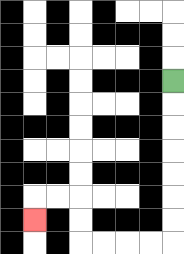{'start': '[7, 3]', 'end': '[1, 9]', 'path_directions': 'D,D,D,D,D,D,D,L,L,L,L,U,U,L,L,D', 'path_coordinates': '[[7, 3], [7, 4], [7, 5], [7, 6], [7, 7], [7, 8], [7, 9], [7, 10], [6, 10], [5, 10], [4, 10], [3, 10], [3, 9], [3, 8], [2, 8], [1, 8], [1, 9]]'}